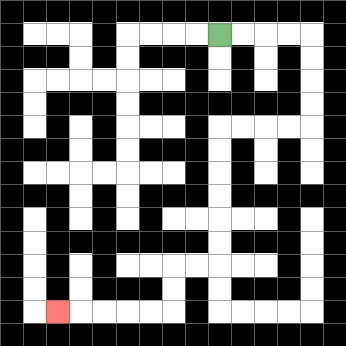{'start': '[9, 1]', 'end': '[2, 13]', 'path_directions': 'R,R,R,R,D,D,D,D,L,L,L,L,D,D,D,D,D,D,L,L,D,D,L,L,L,L,L', 'path_coordinates': '[[9, 1], [10, 1], [11, 1], [12, 1], [13, 1], [13, 2], [13, 3], [13, 4], [13, 5], [12, 5], [11, 5], [10, 5], [9, 5], [9, 6], [9, 7], [9, 8], [9, 9], [9, 10], [9, 11], [8, 11], [7, 11], [7, 12], [7, 13], [6, 13], [5, 13], [4, 13], [3, 13], [2, 13]]'}